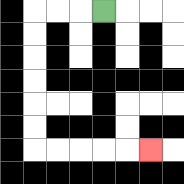{'start': '[4, 0]', 'end': '[6, 6]', 'path_directions': 'L,L,L,D,D,D,D,D,D,R,R,R,R,R', 'path_coordinates': '[[4, 0], [3, 0], [2, 0], [1, 0], [1, 1], [1, 2], [1, 3], [1, 4], [1, 5], [1, 6], [2, 6], [3, 6], [4, 6], [5, 6], [6, 6]]'}